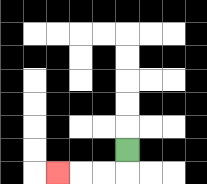{'start': '[5, 6]', 'end': '[2, 7]', 'path_directions': 'D,L,L,L', 'path_coordinates': '[[5, 6], [5, 7], [4, 7], [3, 7], [2, 7]]'}